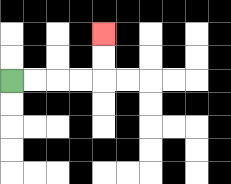{'start': '[0, 3]', 'end': '[4, 1]', 'path_directions': 'R,R,R,R,U,U', 'path_coordinates': '[[0, 3], [1, 3], [2, 3], [3, 3], [4, 3], [4, 2], [4, 1]]'}